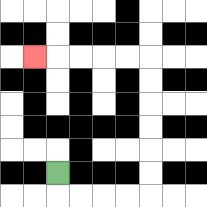{'start': '[2, 7]', 'end': '[1, 2]', 'path_directions': 'D,R,R,R,R,U,U,U,U,U,U,L,L,L,L,L', 'path_coordinates': '[[2, 7], [2, 8], [3, 8], [4, 8], [5, 8], [6, 8], [6, 7], [6, 6], [6, 5], [6, 4], [6, 3], [6, 2], [5, 2], [4, 2], [3, 2], [2, 2], [1, 2]]'}